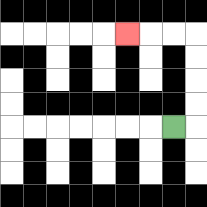{'start': '[7, 5]', 'end': '[5, 1]', 'path_directions': 'R,U,U,U,U,L,L,L', 'path_coordinates': '[[7, 5], [8, 5], [8, 4], [8, 3], [8, 2], [8, 1], [7, 1], [6, 1], [5, 1]]'}